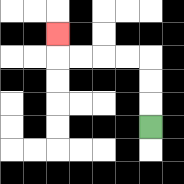{'start': '[6, 5]', 'end': '[2, 1]', 'path_directions': 'U,U,U,L,L,L,L,U', 'path_coordinates': '[[6, 5], [6, 4], [6, 3], [6, 2], [5, 2], [4, 2], [3, 2], [2, 2], [2, 1]]'}